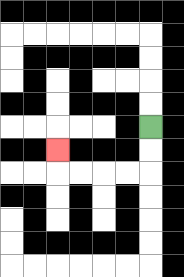{'start': '[6, 5]', 'end': '[2, 6]', 'path_directions': 'D,D,L,L,L,L,U', 'path_coordinates': '[[6, 5], [6, 6], [6, 7], [5, 7], [4, 7], [3, 7], [2, 7], [2, 6]]'}